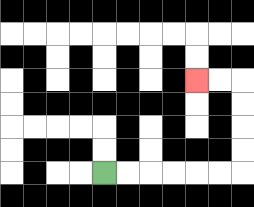{'start': '[4, 7]', 'end': '[8, 3]', 'path_directions': 'R,R,R,R,R,R,U,U,U,U,L,L', 'path_coordinates': '[[4, 7], [5, 7], [6, 7], [7, 7], [8, 7], [9, 7], [10, 7], [10, 6], [10, 5], [10, 4], [10, 3], [9, 3], [8, 3]]'}